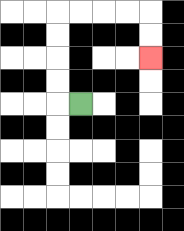{'start': '[3, 4]', 'end': '[6, 2]', 'path_directions': 'L,U,U,U,U,R,R,R,R,D,D', 'path_coordinates': '[[3, 4], [2, 4], [2, 3], [2, 2], [2, 1], [2, 0], [3, 0], [4, 0], [5, 0], [6, 0], [6, 1], [6, 2]]'}